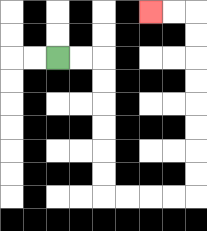{'start': '[2, 2]', 'end': '[6, 0]', 'path_directions': 'R,R,D,D,D,D,D,D,R,R,R,R,U,U,U,U,U,U,U,U,L,L', 'path_coordinates': '[[2, 2], [3, 2], [4, 2], [4, 3], [4, 4], [4, 5], [4, 6], [4, 7], [4, 8], [5, 8], [6, 8], [7, 8], [8, 8], [8, 7], [8, 6], [8, 5], [8, 4], [8, 3], [8, 2], [8, 1], [8, 0], [7, 0], [6, 0]]'}